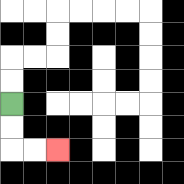{'start': '[0, 4]', 'end': '[2, 6]', 'path_directions': 'D,D,R,R', 'path_coordinates': '[[0, 4], [0, 5], [0, 6], [1, 6], [2, 6]]'}